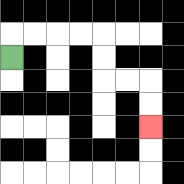{'start': '[0, 2]', 'end': '[6, 5]', 'path_directions': 'U,R,R,R,R,D,D,R,R,D,D', 'path_coordinates': '[[0, 2], [0, 1], [1, 1], [2, 1], [3, 1], [4, 1], [4, 2], [4, 3], [5, 3], [6, 3], [6, 4], [6, 5]]'}